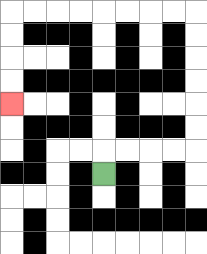{'start': '[4, 7]', 'end': '[0, 4]', 'path_directions': 'U,R,R,R,R,U,U,U,U,U,U,L,L,L,L,L,L,L,L,D,D,D,D', 'path_coordinates': '[[4, 7], [4, 6], [5, 6], [6, 6], [7, 6], [8, 6], [8, 5], [8, 4], [8, 3], [8, 2], [8, 1], [8, 0], [7, 0], [6, 0], [5, 0], [4, 0], [3, 0], [2, 0], [1, 0], [0, 0], [0, 1], [0, 2], [0, 3], [0, 4]]'}